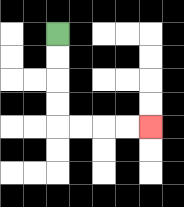{'start': '[2, 1]', 'end': '[6, 5]', 'path_directions': 'D,D,D,D,R,R,R,R', 'path_coordinates': '[[2, 1], [2, 2], [2, 3], [2, 4], [2, 5], [3, 5], [4, 5], [5, 5], [6, 5]]'}